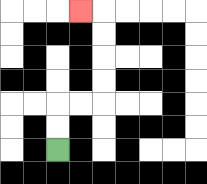{'start': '[2, 6]', 'end': '[3, 0]', 'path_directions': 'U,U,R,R,U,U,U,U,L', 'path_coordinates': '[[2, 6], [2, 5], [2, 4], [3, 4], [4, 4], [4, 3], [4, 2], [4, 1], [4, 0], [3, 0]]'}